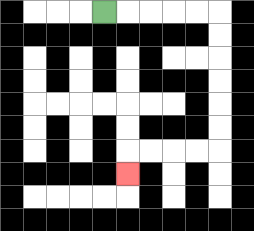{'start': '[4, 0]', 'end': '[5, 7]', 'path_directions': 'R,R,R,R,R,D,D,D,D,D,D,L,L,L,L,D', 'path_coordinates': '[[4, 0], [5, 0], [6, 0], [7, 0], [8, 0], [9, 0], [9, 1], [9, 2], [9, 3], [9, 4], [9, 5], [9, 6], [8, 6], [7, 6], [6, 6], [5, 6], [5, 7]]'}